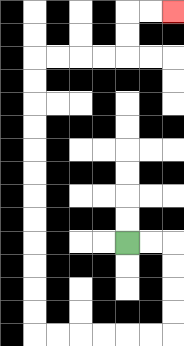{'start': '[5, 10]', 'end': '[7, 0]', 'path_directions': 'R,R,D,D,D,D,L,L,L,L,L,L,U,U,U,U,U,U,U,U,U,U,U,U,R,R,R,R,U,U,R,R', 'path_coordinates': '[[5, 10], [6, 10], [7, 10], [7, 11], [7, 12], [7, 13], [7, 14], [6, 14], [5, 14], [4, 14], [3, 14], [2, 14], [1, 14], [1, 13], [1, 12], [1, 11], [1, 10], [1, 9], [1, 8], [1, 7], [1, 6], [1, 5], [1, 4], [1, 3], [1, 2], [2, 2], [3, 2], [4, 2], [5, 2], [5, 1], [5, 0], [6, 0], [7, 0]]'}